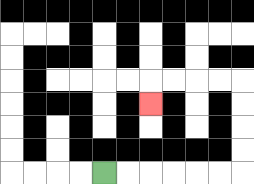{'start': '[4, 7]', 'end': '[6, 4]', 'path_directions': 'R,R,R,R,R,R,U,U,U,U,L,L,L,L,D', 'path_coordinates': '[[4, 7], [5, 7], [6, 7], [7, 7], [8, 7], [9, 7], [10, 7], [10, 6], [10, 5], [10, 4], [10, 3], [9, 3], [8, 3], [7, 3], [6, 3], [6, 4]]'}